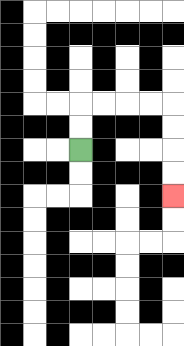{'start': '[3, 6]', 'end': '[7, 8]', 'path_directions': 'U,U,R,R,R,R,D,D,D,D', 'path_coordinates': '[[3, 6], [3, 5], [3, 4], [4, 4], [5, 4], [6, 4], [7, 4], [7, 5], [7, 6], [7, 7], [7, 8]]'}